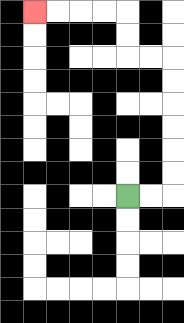{'start': '[5, 8]', 'end': '[1, 0]', 'path_directions': 'R,R,U,U,U,U,U,U,L,L,U,U,L,L,L,L', 'path_coordinates': '[[5, 8], [6, 8], [7, 8], [7, 7], [7, 6], [7, 5], [7, 4], [7, 3], [7, 2], [6, 2], [5, 2], [5, 1], [5, 0], [4, 0], [3, 0], [2, 0], [1, 0]]'}